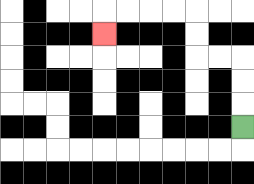{'start': '[10, 5]', 'end': '[4, 1]', 'path_directions': 'U,U,U,L,L,U,U,L,L,L,L,D', 'path_coordinates': '[[10, 5], [10, 4], [10, 3], [10, 2], [9, 2], [8, 2], [8, 1], [8, 0], [7, 0], [6, 0], [5, 0], [4, 0], [4, 1]]'}